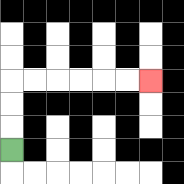{'start': '[0, 6]', 'end': '[6, 3]', 'path_directions': 'U,U,U,R,R,R,R,R,R', 'path_coordinates': '[[0, 6], [0, 5], [0, 4], [0, 3], [1, 3], [2, 3], [3, 3], [4, 3], [5, 3], [6, 3]]'}